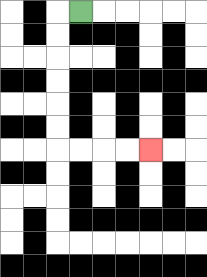{'start': '[3, 0]', 'end': '[6, 6]', 'path_directions': 'L,D,D,D,D,D,D,R,R,R,R', 'path_coordinates': '[[3, 0], [2, 0], [2, 1], [2, 2], [2, 3], [2, 4], [2, 5], [2, 6], [3, 6], [4, 6], [5, 6], [6, 6]]'}